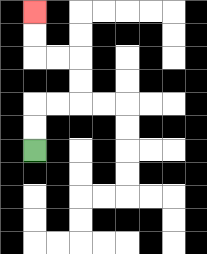{'start': '[1, 6]', 'end': '[1, 0]', 'path_directions': 'U,U,R,R,U,U,L,L,U,U', 'path_coordinates': '[[1, 6], [1, 5], [1, 4], [2, 4], [3, 4], [3, 3], [3, 2], [2, 2], [1, 2], [1, 1], [1, 0]]'}